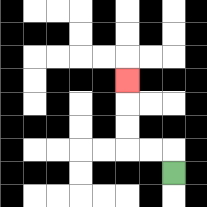{'start': '[7, 7]', 'end': '[5, 3]', 'path_directions': 'U,L,L,U,U,U', 'path_coordinates': '[[7, 7], [7, 6], [6, 6], [5, 6], [5, 5], [5, 4], [5, 3]]'}